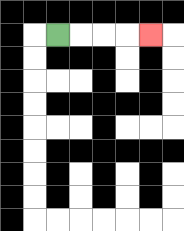{'start': '[2, 1]', 'end': '[6, 1]', 'path_directions': 'R,R,R,R', 'path_coordinates': '[[2, 1], [3, 1], [4, 1], [5, 1], [6, 1]]'}